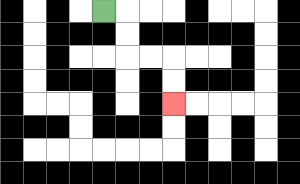{'start': '[4, 0]', 'end': '[7, 4]', 'path_directions': 'R,D,D,R,R,D,D', 'path_coordinates': '[[4, 0], [5, 0], [5, 1], [5, 2], [6, 2], [7, 2], [7, 3], [7, 4]]'}